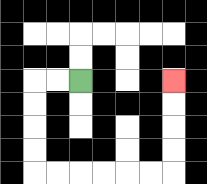{'start': '[3, 3]', 'end': '[7, 3]', 'path_directions': 'L,L,D,D,D,D,R,R,R,R,R,R,U,U,U,U', 'path_coordinates': '[[3, 3], [2, 3], [1, 3], [1, 4], [1, 5], [1, 6], [1, 7], [2, 7], [3, 7], [4, 7], [5, 7], [6, 7], [7, 7], [7, 6], [7, 5], [7, 4], [7, 3]]'}